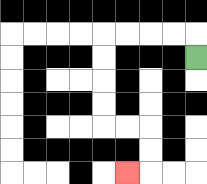{'start': '[8, 2]', 'end': '[5, 7]', 'path_directions': 'U,L,L,L,L,D,D,D,D,R,R,D,D,L', 'path_coordinates': '[[8, 2], [8, 1], [7, 1], [6, 1], [5, 1], [4, 1], [4, 2], [4, 3], [4, 4], [4, 5], [5, 5], [6, 5], [6, 6], [6, 7], [5, 7]]'}